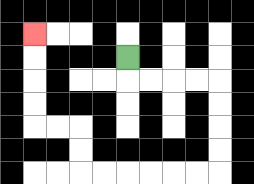{'start': '[5, 2]', 'end': '[1, 1]', 'path_directions': 'D,R,R,R,R,D,D,D,D,L,L,L,L,L,L,U,U,L,L,U,U,U,U', 'path_coordinates': '[[5, 2], [5, 3], [6, 3], [7, 3], [8, 3], [9, 3], [9, 4], [9, 5], [9, 6], [9, 7], [8, 7], [7, 7], [6, 7], [5, 7], [4, 7], [3, 7], [3, 6], [3, 5], [2, 5], [1, 5], [1, 4], [1, 3], [1, 2], [1, 1]]'}